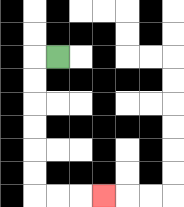{'start': '[2, 2]', 'end': '[4, 8]', 'path_directions': 'L,D,D,D,D,D,D,R,R,R', 'path_coordinates': '[[2, 2], [1, 2], [1, 3], [1, 4], [1, 5], [1, 6], [1, 7], [1, 8], [2, 8], [3, 8], [4, 8]]'}